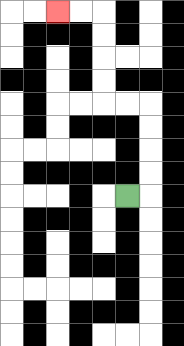{'start': '[5, 8]', 'end': '[2, 0]', 'path_directions': 'R,U,U,U,U,L,L,U,U,U,U,L,L', 'path_coordinates': '[[5, 8], [6, 8], [6, 7], [6, 6], [6, 5], [6, 4], [5, 4], [4, 4], [4, 3], [4, 2], [4, 1], [4, 0], [3, 0], [2, 0]]'}